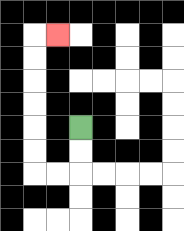{'start': '[3, 5]', 'end': '[2, 1]', 'path_directions': 'D,D,L,L,U,U,U,U,U,U,R', 'path_coordinates': '[[3, 5], [3, 6], [3, 7], [2, 7], [1, 7], [1, 6], [1, 5], [1, 4], [1, 3], [1, 2], [1, 1], [2, 1]]'}